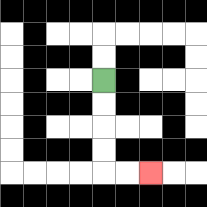{'start': '[4, 3]', 'end': '[6, 7]', 'path_directions': 'D,D,D,D,R,R', 'path_coordinates': '[[4, 3], [4, 4], [4, 5], [4, 6], [4, 7], [5, 7], [6, 7]]'}